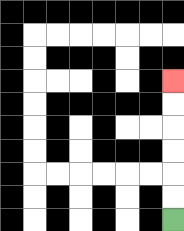{'start': '[7, 9]', 'end': '[7, 3]', 'path_directions': 'U,U,U,U,U,U', 'path_coordinates': '[[7, 9], [7, 8], [7, 7], [7, 6], [7, 5], [7, 4], [7, 3]]'}